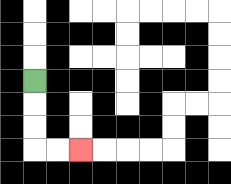{'start': '[1, 3]', 'end': '[3, 6]', 'path_directions': 'D,D,D,R,R', 'path_coordinates': '[[1, 3], [1, 4], [1, 5], [1, 6], [2, 6], [3, 6]]'}